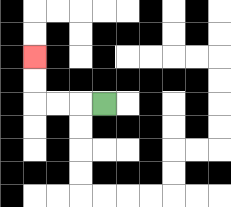{'start': '[4, 4]', 'end': '[1, 2]', 'path_directions': 'L,L,L,U,U', 'path_coordinates': '[[4, 4], [3, 4], [2, 4], [1, 4], [1, 3], [1, 2]]'}